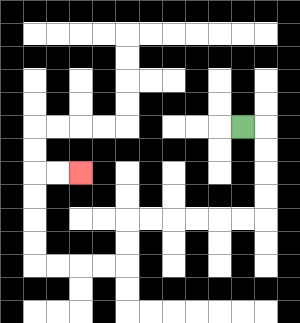{'start': '[10, 5]', 'end': '[3, 7]', 'path_directions': 'R,D,D,D,D,L,L,L,L,L,L,D,D,L,L,L,L,U,U,U,U,R,R', 'path_coordinates': '[[10, 5], [11, 5], [11, 6], [11, 7], [11, 8], [11, 9], [10, 9], [9, 9], [8, 9], [7, 9], [6, 9], [5, 9], [5, 10], [5, 11], [4, 11], [3, 11], [2, 11], [1, 11], [1, 10], [1, 9], [1, 8], [1, 7], [2, 7], [3, 7]]'}